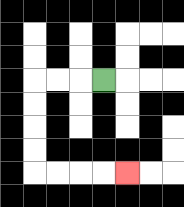{'start': '[4, 3]', 'end': '[5, 7]', 'path_directions': 'L,L,L,D,D,D,D,R,R,R,R', 'path_coordinates': '[[4, 3], [3, 3], [2, 3], [1, 3], [1, 4], [1, 5], [1, 6], [1, 7], [2, 7], [3, 7], [4, 7], [5, 7]]'}